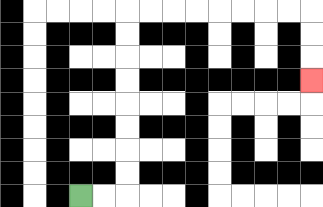{'start': '[3, 8]', 'end': '[13, 3]', 'path_directions': 'R,R,U,U,U,U,U,U,U,U,R,R,R,R,R,R,R,R,D,D,D', 'path_coordinates': '[[3, 8], [4, 8], [5, 8], [5, 7], [5, 6], [5, 5], [5, 4], [5, 3], [5, 2], [5, 1], [5, 0], [6, 0], [7, 0], [8, 0], [9, 0], [10, 0], [11, 0], [12, 0], [13, 0], [13, 1], [13, 2], [13, 3]]'}